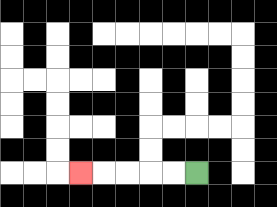{'start': '[8, 7]', 'end': '[3, 7]', 'path_directions': 'L,L,L,L,L', 'path_coordinates': '[[8, 7], [7, 7], [6, 7], [5, 7], [4, 7], [3, 7]]'}